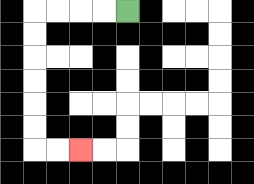{'start': '[5, 0]', 'end': '[3, 6]', 'path_directions': 'L,L,L,L,D,D,D,D,D,D,R,R', 'path_coordinates': '[[5, 0], [4, 0], [3, 0], [2, 0], [1, 0], [1, 1], [1, 2], [1, 3], [1, 4], [1, 5], [1, 6], [2, 6], [3, 6]]'}